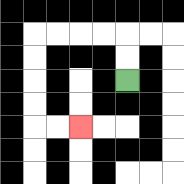{'start': '[5, 3]', 'end': '[3, 5]', 'path_directions': 'U,U,L,L,L,L,D,D,D,D,R,R', 'path_coordinates': '[[5, 3], [5, 2], [5, 1], [4, 1], [3, 1], [2, 1], [1, 1], [1, 2], [1, 3], [1, 4], [1, 5], [2, 5], [3, 5]]'}